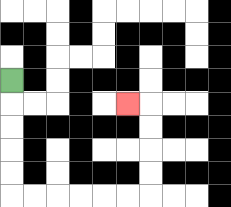{'start': '[0, 3]', 'end': '[5, 4]', 'path_directions': 'D,D,D,D,D,R,R,R,R,R,R,U,U,U,U,L', 'path_coordinates': '[[0, 3], [0, 4], [0, 5], [0, 6], [0, 7], [0, 8], [1, 8], [2, 8], [3, 8], [4, 8], [5, 8], [6, 8], [6, 7], [6, 6], [6, 5], [6, 4], [5, 4]]'}